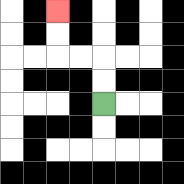{'start': '[4, 4]', 'end': '[2, 0]', 'path_directions': 'U,U,L,L,U,U', 'path_coordinates': '[[4, 4], [4, 3], [4, 2], [3, 2], [2, 2], [2, 1], [2, 0]]'}